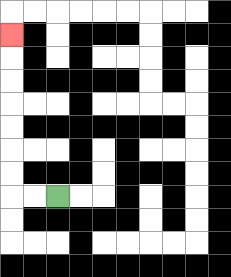{'start': '[2, 8]', 'end': '[0, 1]', 'path_directions': 'L,L,U,U,U,U,U,U,U', 'path_coordinates': '[[2, 8], [1, 8], [0, 8], [0, 7], [0, 6], [0, 5], [0, 4], [0, 3], [0, 2], [0, 1]]'}